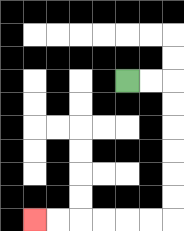{'start': '[5, 3]', 'end': '[1, 9]', 'path_directions': 'R,R,D,D,D,D,D,D,L,L,L,L,L,L', 'path_coordinates': '[[5, 3], [6, 3], [7, 3], [7, 4], [7, 5], [7, 6], [7, 7], [7, 8], [7, 9], [6, 9], [5, 9], [4, 9], [3, 9], [2, 9], [1, 9]]'}